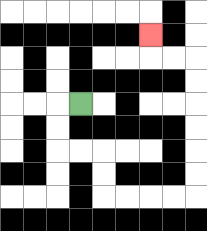{'start': '[3, 4]', 'end': '[6, 1]', 'path_directions': 'L,D,D,R,R,D,D,R,R,R,R,U,U,U,U,U,U,L,L,U', 'path_coordinates': '[[3, 4], [2, 4], [2, 5], [2, 6], [3, 6], [4, 6], [4, 7], [4, 8], [5, 8], [6, 8], [7, 8], [8, 8], [8, 7], [8, 6], [8, 5], [8, 4], [8, 3], [8, 2], [7, 2], [6, 2], [6, 1]]'}